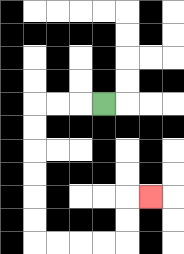{'start': '[4, 4]', 'end': '[6, 8]', 'path_directions': 'L,L,L,D,D,D,D,D,D,R,R,R,R,U,U,R', 'path_coordinates': '[[4, 4], [3, 4], [2, 4], [1, 4], [1, 5], [1, 6], [1, 7], [1, 8], [1, 9], [1, 10], [2, 10], [3, 10], [4, 10], [5, 10], [5, 9], [5, 8], [6, 8]]'}